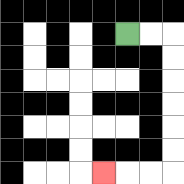{'start': '[5, 1]', 'end': '[4, 7]', 'path_directions': 'R,R,D,D,D,D,D,D,L,L,L', 'path_coordinates': '[[5, 1], [6, 1], [7, 1], [7, 2], [7, 3], [7, 4], [7, 5], [7, 6], [7, 7], [6, 7], [5, 7], [4, 7]]'}